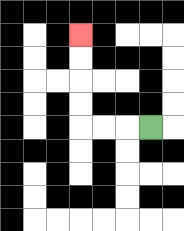{'start': '[6, 5]', 'end': '[3, 1]', 'path_directions': 'L,L,L,U,U,U,U', 'path_coordinates': '[[6, 5], [5, 5], [4, 5], [3, 5], [3, 4], [3, 3], [3, 2], [3, 1]]'}